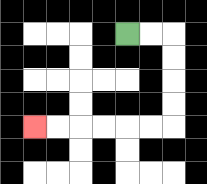{'start': '[5, 1]', 'end': '[1, 5]', 'path_directions': 'R,R,D,D,D,D,L,L,L,L,L,L', 'path_coordinates': '[[5, 1], [6, 1], [7, 1], [7, 2], [7, 3], [7, 4], [7, 5], [6, 5], [5, 5], [4, 5], [3, 5], [2, 5], [1, 5]]'}